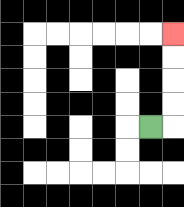{'start': '[6, 5]', 'end': '[7, 1]', 'path_directions': 'R,U,U,U,U', 'path_coordinates': '[[6, 5], [7, 5], [7, 4], [7, 3], [7, 2], [7, 1]]'}